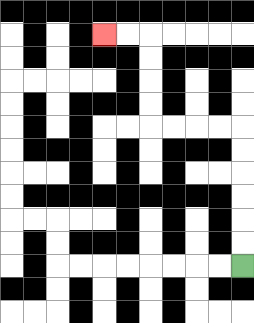{'start': '[10, 11]', 'end': '[4, 1]', 'path_directions': 'U,U,U,U,U,U,L,L,L,L,U,U,U,U,L,L', 'path_coordinates': '[[10, 11], [10, 10], [10, 9], [10, 8], [10, 7], [10, 6], [10, 5], [9, 5], [8, 5], [7, 5], [6, 5], [6, 4], [6, 3], [6, 2], [6, 1], [5, 1], [4, 1]]'}